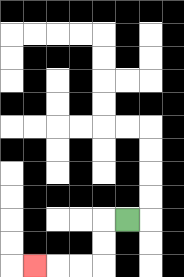{'start': '[5, 9]', 'end': '[1, 11]', 'path_directions': 'L,D,D,L,L,L', 'path_coordinates': '[[5, 9], [4, 9], [4, 10], [4, 11], [3, 11], [2, 11], [1, 11]]'}